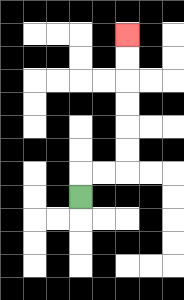{'start': '[3, 8]', 'end': '[5, 1]', 'path_directions': 'U,R,R,U,U,U,U,U,U', 'path_coordinates': '[[3, 8], [3, 7], [4, 7], [5, 7], [5, 6], [5, 5], [5, 4], [5, 3], [5, 2], [5, 1]]'}